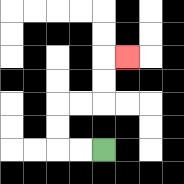{'start': '[4, 6]', 'end': '[5, 2]', 'path_directions': 'L,L,U,U,R,R,U,U,R', 'path_coordinates': '[[4, 6], [3, 6], [2, 6], [2, 5], [2, 4], [3, 4], [4, 4], [4, 3], [4, 2], [5, 2]]'}